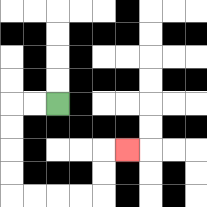{'start': '[2, 4]', 'end': '[5, 6]', 'path_directions': 'L,L,D,D,D,D,R,R,R,R,U,U,R', 'path_coordinates': '[[2, 4], [1, 4], [0, 4], [0, 5], [0, 6], [0, 7], [0, 8], [1, 8], [2, 8], [3, 8], [4, 8], [4, 7], [4, 6], [5, 6]]'}